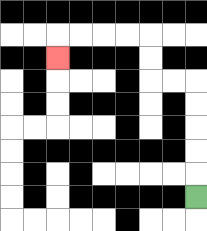{'start': '[8, 8]', 'end': '[2, 2]', 'path_directions': 'U,U,U,U,U,L,L,U,U,L,L,L,L,D', 'path_coordinates': '[[8, 8], [8, 7], [8, 6], [8, 5], [8, 4], [8, 3], [7, 3], [6, 3], [6, 2], [6, 1], [5, 1], [4, 1], [3, 1], [2, 1], [2, 2]]'}